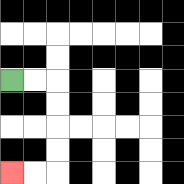{'start': '[0, 3]', 'end': '[0, 7]', 'path_directions': 'R,R,D,D,D,D,L,L', 'path_coordinates': '[[0, 3], [1, 3], [2, 3], [2, 4], [2, 5], [2, 6], [2, 7], [1, 7], [0, 7]]'}